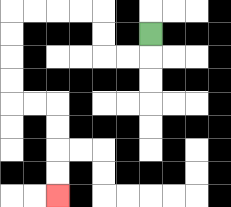{'start': '[6, 1]', 'end': '[2, 8]', 'path_directions': 'D,L,L,U,U,L,L,L,L,D,D,D,D,R,R,D,D,D,D', 'path_coordinates': '[[6, 1], [6, 2], [5, 2], [4, 2], [4, 1], [4, 0], [3, 0], [2, 0], [1, 0], [0, 0], [0, 1], [0, 2], [0, 3], [0, 4], [1, 4], [2, 4], [2, 5], [2, 6], [2, 7], [2, 8]]'}